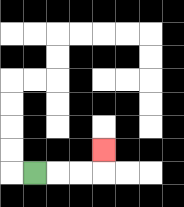{'start': '[1, 7]', 'end': '[4, 6]', 'path_directions': 'R,R,R,U', 'path_coordinates': '[[1, 7], [2, 7], [3, 7], [4, 7], [4, 6]]'}